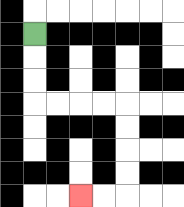{'start': '[1, 1]', 'end': '[3, 8]', 'path_directions': 'D,D,D,R,R,R,R,D,D,D,D,L,L', 'path_coordinates': '[[1, 1], [1, 2], [1, 3], [1, 4], [2, 4], [3, 4], [4, 4], [5, 4], [5, 5], [5, 6], [5, 7], [5, 8], [4, 8], [3, 8]]'}